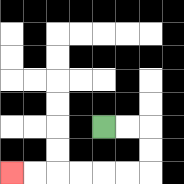{'start': '[4, 5]', 'end': '[0, 7]', 'path_directions': 'R,R,D,D,L,L,L,L,L,L', 'path_coordinates': '[[4, 5], [5, 5], [6, 5], [6, 6], [6, 7], [5, 7], [4, 7], [3, 7], [2, 7], [1, 7], [0, 7]]'}